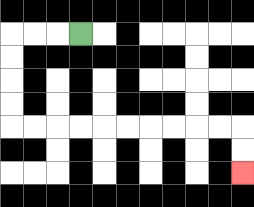{'start': '[3, 1]', 'end': '[10, 7]', 'path_directions': 'L,L,L,D,D,D,D,R,R,R,R,R,R,R,R,R,R,D,D', 'path_coordinates': '[[3, 1], [2, 1], [1, 1], [0, 1], [0, 2], [0, 3], [0, 4], [0, 5], [1, 5], [2, 5], [3, 5], [4, 5], [5, 5], [6, 5], [7, 5], [8, 5], [9, 5], [10, 5], [10, 6], [10, 7]]'}